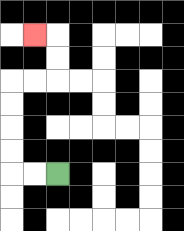{'start': '[2, 7]', 'end': '[1, 1]', 'path_directions': 'L,L,U,U,U,U,R,R,U,U,L', 'path_coordinates': '[[2, 7], [1, 7], [0, 7], [0, 6], [0, 5], [0, 4], [0, 3], [1, 3], [2, 3], [2, 2], [2, 1], [1, 1]]'}